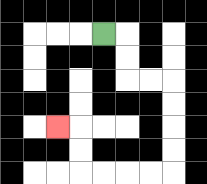{'start': '[4, 1]', 'end': '[2, 5]', 'path_directions': 'R,D,D,R,R,D,D,D,D,L,L,L,L,U,U,L', 'path_coordinates': '[[4, 1], [5, 1], [5, 2], [5, 3], [6, 3], [7, 3], [7, 4], [7, 5], [7, 6], [7, 7], [6, 7], [5, 7], [4, 7], [3, 7], [3, 6], [3, 5], [2, 5]]'}